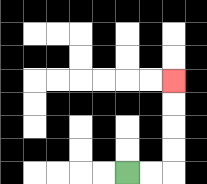{'start': '[5, 7]', 'end': '[7, 3]', 'path_directions': 'R,R,U,U,U,U', 'path_coordinates': '[[5, 7], [6, 7], [7, 7], [7, 6], [7, 5], [7, 4], [7, 3]]'}